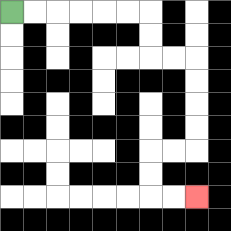{'start': '[0, 0]', 'end': '[8, 8]', 'path_directions': 'R,R,R,R,R,R,D,D,R,R,D,D,D,D,L,L,D,D,R,R', 'path_coordinates': '[[0, 0], [1, 0], [2, 0], [3, 0], [4, 0], [5, 0], [6, 0], [6, 1], [6, 2], [7, 2], [8, 2], [8, 3], [8, 4], [8, 5], [8, 6], [7, 6], [6, 6], [6, 7], [6, 8], [7, 8], [8, 8]]'}